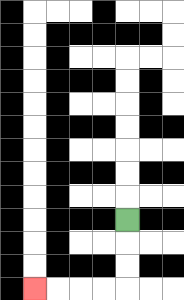{'start': '[5, 9]', 'end': '[1, 12]', 'path_directions': 'D,D,D,L,L,L,L', 'path_coordinates': '[[5, 9], [5, 10], [5, 11], [5, 12], [4, 12], [3, 12], [2, 12], [1, 12]]'}